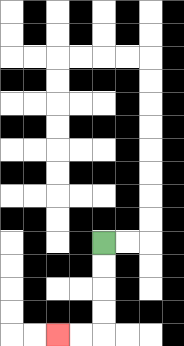{'start': '[4, 10]', 'end': '[2, 14]', 'path_directions': 'D,D,D,D,L,L', 'path_coordinates': '[[4, 10], [4, 11], [4, 12], [4, 13], [4, 14], [3, 14], [2, 14]]'}